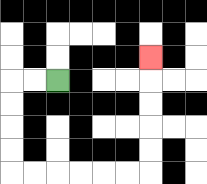{'start': '[2, 3]', 'end': '[6, 2]', 'path_directions': 'L,L,D,D,D,D,R,R,R,R,R,R,U,U,U,U,U', 'path_coordinates': '[[2, 3], [1, 3], [0, 3], [0, 4], [0, 5], [0, 6], [0, 7], [1, 7], [2, 7], [3, 7], [4, 7], [5, 7], [6, 7], [6, 6], [6, 5], [6, 4], [6, 3], [6, 2]]'}